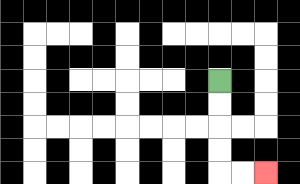{'start': '[9, 3]', 'end': '[11, 7]', 'path_directions': 'D,D,D,D,R,R', 'path_coordinates': '[[9, 3], [9, 4], [9, 5], [9, 6], [9, 7], [10, 7], [11, 7]]'}